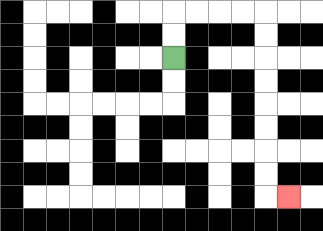{'start': '[7, 2]', 'end': '[12, 8]', 'path_directions': 'U,U,R,R,R,R,D,D,D,D,D,D,D,D,R', 'path_coordinates': '[[7, 2], [7, 1], [7, 0], [8, 0], [9, 0], [10, 0], [11, 0], [11, 1], [11, 2], [11, 3], [11, 4], [11, 5], [11, 6], [11, 7], [11, 8], [12, 8]]'}